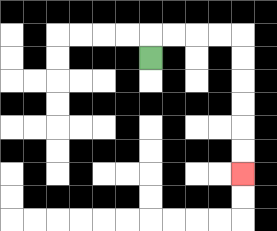{'start': '[6, 2]', 'end': '[10, 7]', 'path_directions': 'U,R,R,R,R,D,D,D,D,D,D', 'path_coordinates': '[[6, 2], [6, 1], [7, 1], [8, 1], [9, 1], [10, 1], [10, 2], [10, 3], [10, 4], [10, 5], [10, 6], [10, 7]]'}